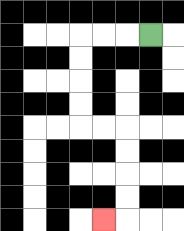{'start': '[6, 1]', 'end': '[4, 9]', 'path_directions': 'L,L,L,D,D,D,D,R,R,D,D,D,D,L', 'path_coordinates': '[[6, 1], [5, 1], [4, 1], [3, 1], [3, 2], [3, 3], [3, 4], [3, 5], [4, 5], [5, 5], [5, 6], [5, 7], [5, 8], [5, 9], [4, 9]]'}